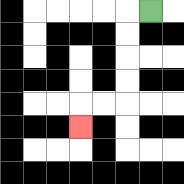{'start': '[6, 0]', 'end': '[3, 5]', 'path_directions': 'L,D,D,D,D,L,L,D', 'path_coordinates': '[[6, 0], [5, 0], [5, 1], [5, 2], [5, 3], [5, 4], [4, 4], [3, 4], [3, 5]]'}